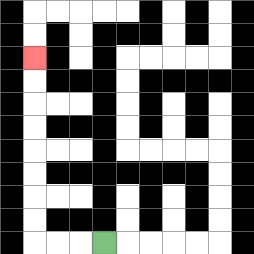{'start': '[4, 10]', 'end': '[1, 2]', 'path_directions': 'L,L,L,U,U,U,U,U,U,U,U', 'path_coordinates': '[[4, 10], [3, 10], [2, 10], [1, 10], [1, 9], [1, 8], [1, 7], [1, 6], [1, 5], [1, 4], [1, 3], [1, 2]]'}